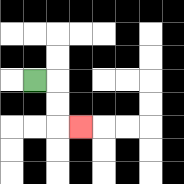{'start': '[1, 3]', 'end': '[3, 5]', 'path_directions': 'R,D,D,R', 'path_coordinates': '[[1, 3], [2, 3], [2, 4], [2, 5], [3, 5]]'}